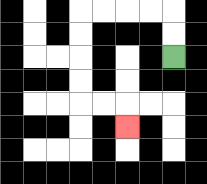{'start': '[7, 2]', 'end': '[5, 5]', 'path_directions': 'U,U,L,L,L,L,D,D,D,D,R,R,D', 'path_coordinates': '[[7, 2], [7, 1], [7, 0], [6, 0], [5, 0], [4, 0], [3, 0], [3, 1], [3, 2], [3, 3], [3, 4], [4, 4], [5, 4], [5, 5]]'}